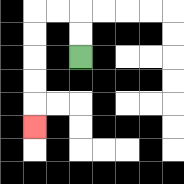{'start': '[3, 2]', 'end': '[1, 5]', 'path_directions': 'U,U,L,L,D,D,D,D,D', 'path_coordinates': '[[3, 2], [3, 1], [3, 0], [2, 0], [1, 0], [1, 1], [1, 2], [1, 3], [1, 4], [1, 5]]'}